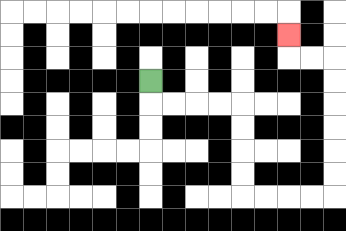{'start': '[6, 3]', 'end': '[12, 1]', 'path_directions': 'D,R,R,R,R,D,D,D,D,R,R,R,R,U,U,U,U,U,U,L,L,U', 'path_coordinates': '[[6, 3], [6, 4], [7, 4], [8, 4], [9, 4], [10, 4], [10, 5], [10, 6], [10, 7], [10, 8], [11, 8], [12, 8], [13, 8], [14, 8], [14, 7], [14, 6], [14, 5], [14, 4], [14, 3], [14, 2], [13, 2], [12, 2], [12, 1]]'}